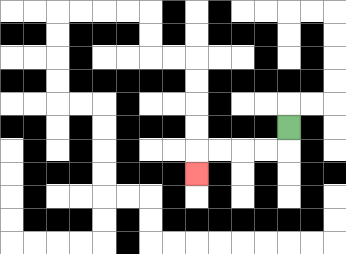{'start': '[12, 5]', 'end': '[8, 7]', 'path_directions': 'D,L,L,L,L,D', 'path_coordinates': '[[12, 5], [12, 6], [11, 6], [10, 6], [9, 6], [8, 6], [8, 7]]'}